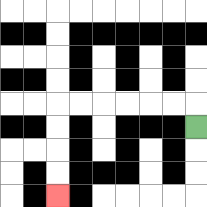{'start': '[8, 5]', 'end': '[2, 8]', 'path_directions': 'U,L,L,L,L,L,L,D,D,D,D', 'path_coordinates': '[[8, 5], [8, 4], [7, 4], [6, 4], [5, 4], [4, 4], [3, 4], [2, 4], [2, 5], [2, 6], [2, 7], [2, 8]]'}